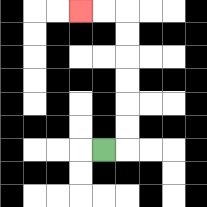{'start': '[4, 6]', 'end': '[3, 0]', 'path_directions': 'R,U,U,U,U,U,U,L,L', 'path_coordinates': '[[4, 6], [5, 6], [5, 5], [5, 4], [5, 3], [5, 2], [5, 1], [5, 0], [4, 0], [3, 0]]'}